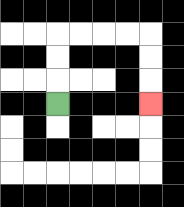{'start': '[2, 4]', 'end': '[6, 4]', 'path_directions': 'U,U,U,R,R,R,R,D,D,D', 'path_coordinates': '[[2, 4], [2, 3], [2, 2], [2, 1], [3, 1], [4, 1], [5, 1], [6, 1], [6, 2], [6, 3], [6, 4]]'}